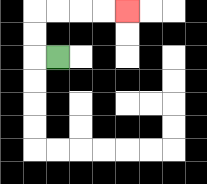{'start': '[2, 2]', 'end': '[5, 0]', 'path_directions': 'L,U,U,R,R,R,R', 'path_coordinates': '[[2, 2], [1, 2], [1, 1], [1, 0], [2, 0], [3, 0], [4, 0], [5, 0]]'}